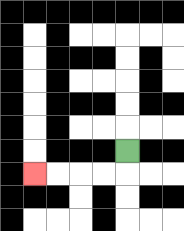{'start': '[5, 6]', 'end': '[1, 7]', 'path_directions': 'D,L,L,L,L', 'path_coordinates': '[[5, 6], [5, 7], [4, 7], [3, 7], [2, 7], [1, 7]]'}